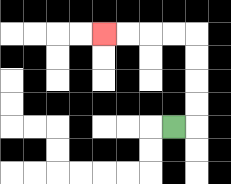{'start': '[7, 5]', 'end': '[4, 1]', 'path_directions': 'R,U,U,U,U,L,L,L,L', 'path_coordinates': '[[7, 5], [8, 5], [8, 4], [8, 3], [8, 2], [8, 1], [7, 1], [6, 1], [5, 1], [4, 1]]'}